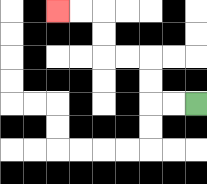{'start': '[8, 4]', 'end': '[2, 0]', 'path_directions': 'L,L,U,U,L,L,U,U,L,L', 'path_coordinates': '[[8, 4], [7, 4], [6, 4], [6, 3], [6, 2], [5, 2], [4, 2], [4, 1], [4, 0], [3, 0], [2, 0]]'}